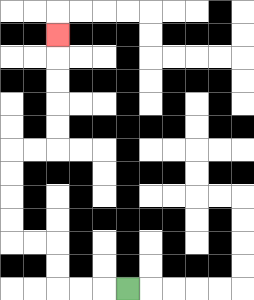{'start': '[5, 12]', 'end': '[2, 1]', 'path_directions': 'L,L,L,U,U,L,L,U,U,U,U,R,R,U,U,U,U,U', 'path_coordinates': '[[5, 12], [4, 12], [3, 12], [2, 12], [2, 11], [2, 10], [1, 10], [0, 10], [0, 9], [0, 8], [0, 7], [0, 6], [1, 6], [2, 6], [2, 5], [2, 4], [2, 3], [2, 2], [2, 1]]'}